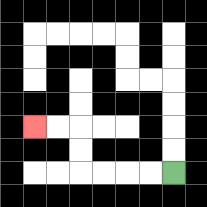{'start': '[7, 7]', 'end': '[1, 5]', 'path_directions': 'L,L,L,L,U,U,L,L', 'path_coordinates': '[[7, 7], [6, 7], [5, 7], [4, 7], [3, 7], [3, 6], [3, 5], [2, 5], [1, 5]]'}